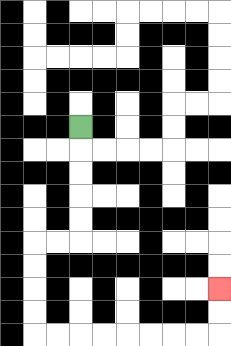{'start': '[3, 5]', 'end': '[9, 12]', 'path_directions': 'D,D,D,D,D,L,L,D,D,D,D,R,R,R,R,R,R,R,R,U,U', 'path_coordinates': '[[3, 5], [3, 6], [3, 7], [3, 8], [3, 9], [3, 10], [2, 10], [1, 10], [1, 11], [1, 12], [1, 13], [1, 14], [2, 14], [3, 14], [4, 14], [5, 14], [6, 14], [7, 14], [8, 14], [9, 14], [9, 13], [9, 12]]'}